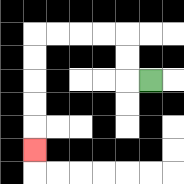{'start': '[6, 3]', 'end': '[1, 6]', 'path_directions': 'L,U,U,L,L,L,L,D,D,D,D,D', 'path_coordinates': '[[6, 3], [5, 3], [5, 2], [5, 1], [4, 1], [3, 1], [2, 1], [1, 1], [1, 2], [1, 3], [1, 4], [1, 5], [1, 6]]'}